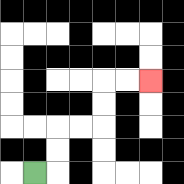{'start': '[1, 7]', 'end': '[6, 3]', 'path_directions': 'R,U,U,R,R,U,U,R,R', 'path_coordinates': '[[1, 7], [2, 7], [2, 6], [2, 5], [3, 5], [4, 5], [4, 4], [4, 3], [5, 3], [6, 3]]'}